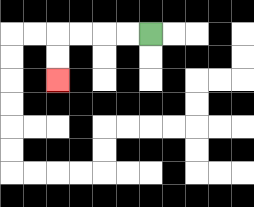{'start': '[6, 1]', 'end': '[2, 3]', 'path_directions': 'L,L,L,L,D,D', 'path_coordinates': '[[6, 1], [5, 1], [4, 1], [3, 1], [2, 1], [2, 2], [2, 3]]'}